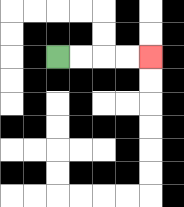{'start': '[2, 2]', 'end': '[6, 2]', 'path_directions': 'R,R,R,R', 'path_coordinates': '[[2, 2], [3, 2], [4, 2], [5, 2], [6, 2]]'}